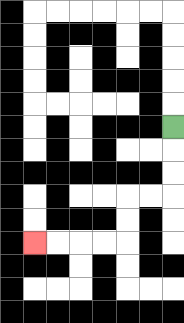{'start': '[7, 5]', 'end': '[1, 10]', 'path_directions': 'D,D,D,L,L,D,D,L,L,L,L', 'path_coordinates': '[[7, 5], [7, 6], [7, 7], [7, 8], [6, 8], [5, 8], [5, 9], [5, 10], [4, 10], [3, 10], [2, 10], [1, 10]]'}